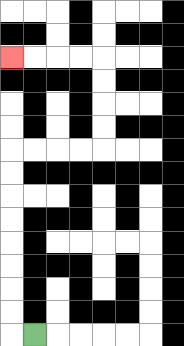{'start': '[1, 14]', 'end': '[0, 2]', 'path_directions': 'L,U,U,U,U,U,U,U,U,R,R,R,R,U,U,U,U,L,L,L,L', 'path_coordinates': '[[1, 14], [0, 14], [0, 13], [0, 12], [0, 11], [0, 10], [0, 9], [0, 8], [0, 7], [0, 6], [1, 6], [2, 6], [3, 6], [4, 6], [4, 5], [4, 4], [4, 3], [4, 2], [3, 2], [2, 2], [1, 2], [0, 2]]'}